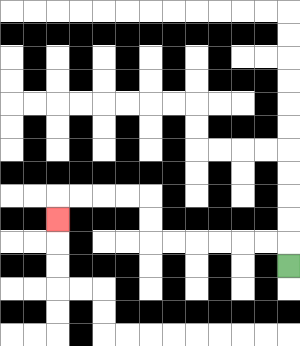{'start': '[12, 11]', 'end': '[2, 9]', 'path_directions': 'U,L,L,L,L,L,L,U,U,L,L,L,L,D', 'path_coordinates': '[[12, 11], [12, 10], [11, 10], [10, 10], [9, 10], [8, 10], [7, 10], [6, 10], [6, 9], [6, 8], [5, 8], [4, 8], [3, 8], [2, 8], [2, 9]]'}